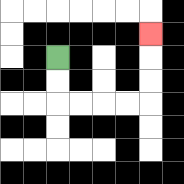{'start': '[2, 2]', 'end': '[6, 1]', 'path_directions': 'D,D,R,R,R,R,U,U,U', 'path_coordinates': '[[2, 2], [2, 3], [2, 4], [3, 4], [4, 4], [5, 4], [6, 4], [6, 3], [6, 2], [6, 1]]'}